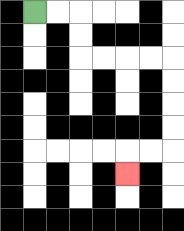{'start': '[1, 0]', 'end': '[5, 7]', 'path_directions': 'R,R,D,D,R,R,R,R,D,D,D,D,L,L,D', 'path_coordinates': '[[1, 0], [2, 0], [3, 0], [3, 1], [3, 2], [4, 2], [5, 2], [6, 2], [7, 2], [7, 3], [7, 4], [7, 5], [7, 6], [6, 6], [5, 6], [5, 7]]'}